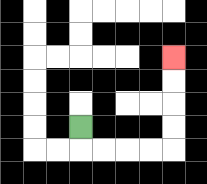{'start': '[3, 5]', 'end': '[7, 2]', 'path_directions': 'D,R,R,R,R,U,U,U,U', 'path_coordinates': '[[3, 5], [3, 6], [4, 6], [5, 6], [6, 6], [7, 6], [7, 5], [7, 4], [7, 3], [7, 2]]'}